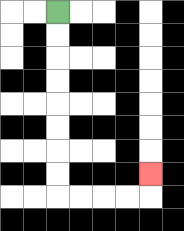{'start': '[2, 0]', 'end': '[6, 7]', 'path_directions': 'D,D,D,D,D,D,D,D,R,R,R,R,U', 'path_coordinates': '[[2, 0], [2, 1], [2, 2], [2, 3], [2, 4], [2, 5], [2, 6], [2, 7], [2, 8], [3, 8], [4, 8], [5, 8], [6, 8], [6, 7]]'}